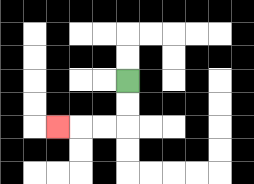{'start': '[5, 3]', 'end': '[2, 5]', 'path_directions': 'D,D,L,L,L', 'path_coordinates': '[[5, 3], [5, 4], [5, 5], [4, 5], [3, 5], [2, 5]]'}